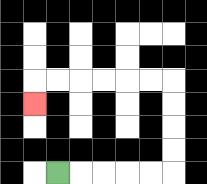{'start': '[2, 7]', 'end': '[1, 4]', 'path_directions': 'R,R,R,R,R,U,U,U,U,L,L,L,L,L,L,D', 'path_coordinates': '[[2, 7], [3, 7], [4, 7], [5, 7], [6, 7], [7, 7], [7, 6], [7, 5], [7, 4], [7, 3], [6, 3], [5, 3], [4, 3], [3, 3], [2, 3], [1, 3], [1, 4]]'}